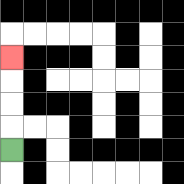{'start': '[0, 6]', 'end': '[0, 2]', 'path_directions': 'U,U,U,U', 'path_coordinates': '[[0, 6], [0, 5], [0, 4], [0, 3], [0, 2]]'}